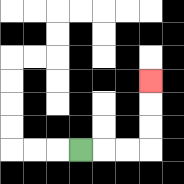{'start': '[3, 6]', 'end': '[6, 3]', 'path_directions': 'R,R,R,U,U,U', 'path_coordinates': '[[3, 6], [4, 6], [5, 6], [6, 6], [6, 5], [6, 4], [6, 3]]'}